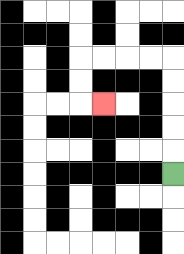{'start': '[7, 7]', 'end': '[4, 4]', 'path_directions': 'U,U,U,U,U,L,L,L,L,D,D,R', 'path_coordinates': '[[7, 7], [7, 6], [7, 5], [7, 4], [7, 3], [7, 2], [6, 2], [5, 2], [4, 2], [3, 2], [3, 3], [3, 4], [4, 4]]'}